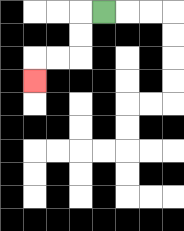{'start': '[4, 0]', 'end': '[1, 3]', 'path_directions': 'L,D,D,L,L,D', 'path_coordinates': '[[4, 0], [3, 0], [3, 1], [3, 2], [2, 2], [1, 2], [1, 3]]'}